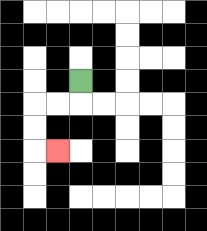{'start': '[3, 3]', 'end': '[2, 6]', 'path_directions': 'D,L,L,D,D,R', 'path_coordinates': '[[3, 3], [3, 4], [2, 4], [1, 4], [1, 5], [1, 6], [2, 6]]'}